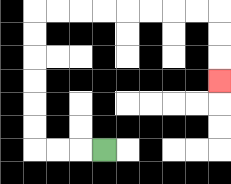{'start': '[4, 6]', 'end': '[9, 3]', 'path_directions': 'L,L,L,U,U,U,U,U,U,R,R,R,R,R,R,R,R,D,D,D', 'path_coordinates': '[[4, 6], [3, 6], [2, 6], [1, 6], [1, 5], [1, 4], [1, 3], [1, 2], [1, 1], [1, 0], [2, 0], [3, 0], [4, 0], [5, 0], [6, 0], [7, 0], [8, 0], [9, 0], [9, 1], [9, 2], [9, 3]]'}